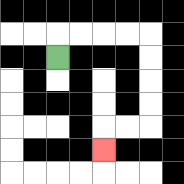{'start': '[2, 2]', 'end': '[4, 6]', 'path_directions': 'U,R,R,R,R,D,D,D,D,L,L,D', 'path_coordinates': '[[2, 2], [2, 1], [3, 1], [4, 1], [5, 1], [6, 1], [6, 2], [6, 3], [6, 4], [6, 5], [5, 5], [4, 5], [4, 6]]'}